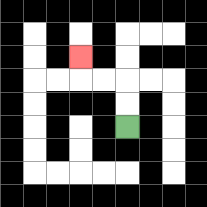{'start': '[5, 5]', 'end': '[3, 2]', 'path_directions': 'U,U,L,L,U', 'path_coordinates': '[[5, 5], [5, 4], [5, 3], [4, 3], [3, 3], [3, 2]]'}